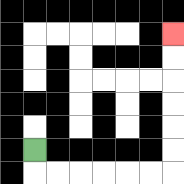{'start': '[1, 6]', 'end': '[7, 1]', 'path_directions': 'D,R,R,R,R,R,R,U,U,U,U,U,U', 'path_coordinates': '[[1, 6], [1, 7], [2, 7], [3, 7], [4, 7], [5, 7], [6, 7], [7, 7], [7, 6], [7, 5], [7, 4], [7, 3], [7, 2], [7, 1]]'}